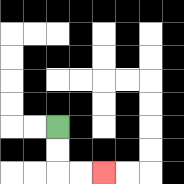{'start': '[2, 5]', 'end': '[4, 7]', 'path_directions': 'D,D,R,R', 'path_coordinates': '[[2, 5], [2, 6], [2, 7], [3, 7], [4, 7]]'}